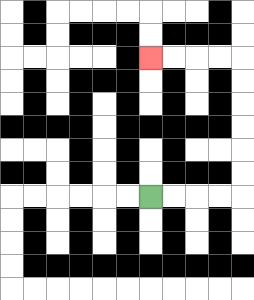{'start': '[6, 8]', 'end': '[6, 2]', 'path_directions': 'R,R,R,R,U,U,U,U,U,U,L,L,L,L', 'path_coordinates': '[[6, 8], [7, 8], [8, 8], [9, 8], [10, 8], [10, 7], [10, 6], [10, 5], [10, 4], [10, 3], [10, 2], [9, 2], [8, 2], [7, 2], [6, 2]]'}